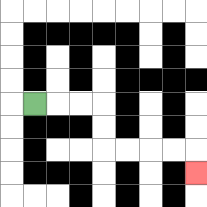{'start': '[1, 4]', 'end': '[8, 7]', 'path_directions': 'R,R,R,D,D,R,R,R,R,D', 'path_coordinates': '[[1, 4], [2, 4], [3, 4], [4, 4], [4, 5], [4, 6], [5, 6], [6, 6], [7, 6], [8, 6], [8, 7]]'}